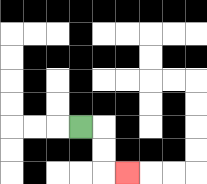{'start': '[3, 5]', 'end': '[5, 7]', 'path_directions': 'R,D,D,R', 'path_coordinates': '[[3, 5], [4, 5], [4, 6], [4, 7], [5, 7]]'}